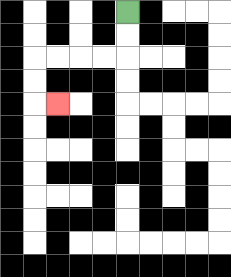{'start': '[5, 0]', 'end': '[2, 4]', 'path_directions': 'D,D,L,L,L,L,D,D,R', 'path_coordinates': '[[5, 0], [5, 1], [5, 2], [4, 2], [3, 2], [2, 2], [1, 2], [1, 3], [1, 4], [2, 4]]'}